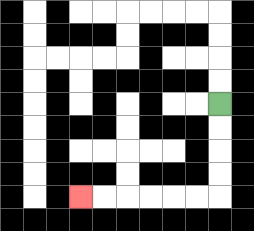{'start': '[9, 4]', 'end': '[3, 8]', 'path_directions': 'D,D,D,D,L,L,L,L,L,L', 'path_coordinates': '[[9, 4], [9, 5], [9, 6], [9, 7], [9, 8], [8, 8], [7, 8], [6, 8], [5, 8], [4, 8], [3, 8]]'}